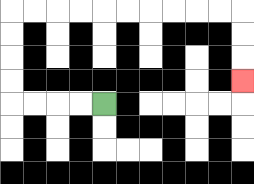{'start': '[4, 4]', 'end': '[10, 3]', 'path_directions': 'L,L,L,L,U,U,U,U,R,R,R,R,R,R,R,R,R,R,D,D,D', 'path_coordinates': '[[4, 4], [3, 4], [2, 4], [1, 4], [0, 4], [0, 3], [0, 2], [0, 1], [0, 0], [1, 0], [2, 0], [3, 0], [4, 0], [5, 0], [6, 0], [7, 0], [8, 0], [9, 0], [10, 0], [10, 1], [10, 2], [10, 3]]'}